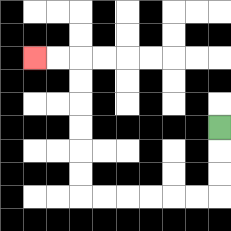{'start': '[9, 5]', 'end': '[1, 2]', 'path_directions': 'D,D,D,L,L,L,L,L,L,U,U,U,U,U,U,L,L', 'path_coordinates': '[[9, 5], [9, 6], [9, 7], [9, 8], [8, 8], [7, 8], [6, 8], [5, 8], [4, 8], [3, 8], [3, 7], [3, 6], [3, 5], [3, 4], [3, 3], [3, 2], [2, 2], [1, 2]]'}